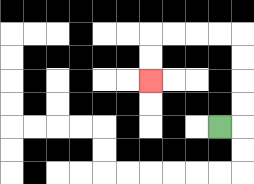{'start': '[9, 5]', 'end': '[6, 3]', 'path_directions': 'R,U,U,U,U,L,L,L,L,D,D', 'path_coordinates': '[[9, 5], [10, 5], [10, 4], [10, 3], [10, 2], [10, 1], [9, 1], [8, 1], [7, 1], [6, 1], [6, 2], [6, 3]]'}